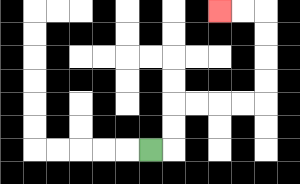{'start': '[6, 6]', 'end': '[9, 0]', 'path_directions': 'R,U,U,R,R,R,R,U,U,U,U,L,L', 'path_coordinates': '[[6, 6], [7, 6], [7, 5], [7, 4], [8, 4], [9, 4], [10, 4], [11, 4], [11, 3], [11, 2], [11, 1], [11, 0], [10, 0], [9, 0]]'}